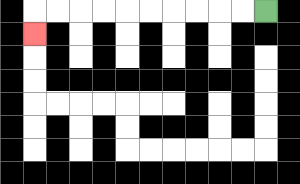{'start': '[11, 0]', 'end': '[1, 1]', 'path_directions': 'L,L,L,L,L,L,L,L,L,L,D', 'path_coordinates': '[[11, 0], [10, 0], [9, 0], [8, 0], [7, 0], [6, 0], [5, 0], [4, 0], [3, 0], [2, 0], [1, 0], [1, 1]]'}